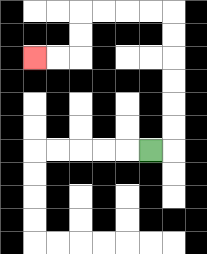{'start': '[6, 6]', 'end': '[1, 2]', 'path_directions': 'R,U,U,U,U,U,U,L,L,L,L,D,D,L,L', 'path_coordinates': '[[6, 6], [7, 6], [7, 5], [7, 4], [7, 3], [7, 2], [7, 1], [7, 0], [6, 0], [5, 0], [4, 0], [3, 0], [3, 1], [3, 2], [2, 2], [1, 2]]'}